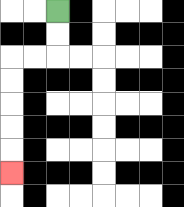{'start': '[2, 0]', 'end': '[0, 7]', 'path_directions': 'D,D,L,L,D,D,D,D,D', 'path_coordinates': '[[2, 0], [2, 1], [2, 2], [1, 2], [0, 2], [0, 3], [0, 4], [0, 5], [0, 6], [0, 7]]'}